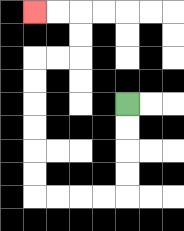{'start': '[5, 4]', 'end': '[1, 0]', 'path_directions': 'D,D,D,D,L,L,L,L,U,U,U,U,U,U,R,R,U,U,L,L', 'path_coordinates': '[[5, 4], [5, 5], [5, 6], [5, 7], [5, 8], [4, 8], [3, 8], [2, 8], [1, 8], [1, 7], [1, 6], [1, 5], [1, 4], [1, 3], [1, 2], [2, 2], [3, 2], [3, 1], [3, 0], [2, 0], [1, 0]]'}